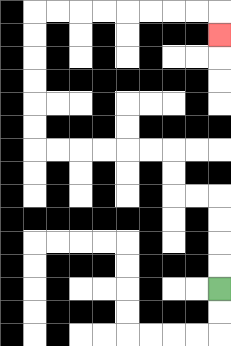{'start': '[9, 12]', 'end': '[9, 1]', 'path_directions': 'U,U,U,U,L,L,U,U,L,L,L,L,L,L,U,U,U,U,U,U,R,R,R,R,R,R,R,R,D', 'path_coordinates': '[[9, 12], [9, 11], [9, 10], [9, 9], [9, 8], [8, 8], [7, 8], [7, 7], [7, 6], [6, 6], [5, 6], [4, 6], [3, 6], [2, 6], [1, 6], [1, 5], [1, 4], [1, 3], [1, 2], [1, 1], [1, 0], [2, 0], [3, 0], [4, 0], [5, 0], [6, 0], [7, 0], [8, 0], [9, 0], [9, 1]]'}